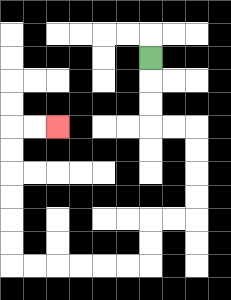{'start': '[6, 2]', 'end': '[2, 5]', 'path_directions': 'D,D,D,R,R,D,D,D,D,L,L,D,D,L,L,L,L,L,L,U,U,U,U,U,U,R,R', 'path_coordinates': '[[6, 2], [6, 3], [6, 4], [6, 5], [7, 5], [8, 5], [8, 6], [8, 7], [8, 8], [8, 9], [7, 9], [6, 9], [6, 10], [6, 11], [5, 11], [4, 11], [3, 11], [2, 11], [1, 11], [0, 11], [0, 10], [0, 9], [0, 8], [0, 7], [0, 6], [0, 5], [1, 5], [2, 5]]'}